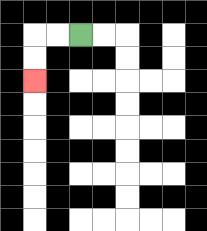{'start': '[3, 1]', 'end': '[1, 3]', 'path_directions': 'L,L,D,D', 'path_coordinates': '[[3, 1], [2, 1], [1, 1], [1, 2], [1, 3]]'}